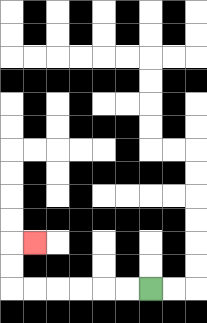{'start': '[6, 12]', 'end': '[1, 10]', 'path_directions': 'L,L,L,L,L,L,U,U,R', 'path_coordinates': '[[6, 12], [5, 12], [4, 12], [3, 12], [2, 12], [1, 12], [0, 12], [0, 11], [0, 10], [1, 10]]'}